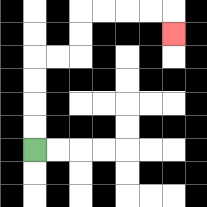{'start': '[1, 6]', 'end': '[7, 1]', 'path_directions': 'U,U,U,U,R,R,U,U,R,R,R,R,D', 'path_coordinates': '[[1, 6], [1, 5], [1, 4], [1, 3], [1, 2], [2, 2], [3, 2], [3, 1], [3, 0], [4, 0], [5, 0], [6, 0], [7, 0], [7, 1]]'}